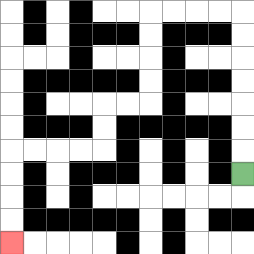{'start': '[10, 7]', 'end': '[0, 10]', 'path_directions': 'U,U,U,U,U,U,U,L,L,L,L,D,D,D,D,L,L,D,D,L,L,L,L,D,D,D,D', 'path_coordinates': '[[10, 7], [10, 6], [10, 5], [10, 4], [10, 3], [10, 2], [10, 1], [10, 0], [9, 0], [8, 0], [7, 0], [6, 0], [6, 1], [6, 2], [6, 3], [6, 4], [5, 4], [4, 4], [4, 5], [4, 6], [3, 6], [2, 6], [1, 6], [0, 6], [0, 7], [0, 8], [0, 9], [0, 10]]'}